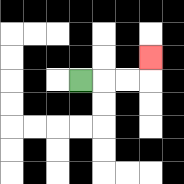{'start': '[3, 3]', 'end': '[6, 2]', 'path_directions': 'R,R,R,U', 'path_coordinates': '[[3, 3], [4, 3], [5, 3], [6, 3], [6, 2]]'}